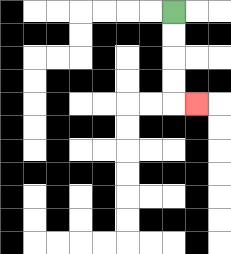{'start': '[7, 0]', 'end': '[8, 4]', 'path_directions': 'D,D,D,D,R', 'path_coordinates': '[[7, 0], [7, 1], [7, 2], [7, 3], [7, 4], [8, 4]]'}